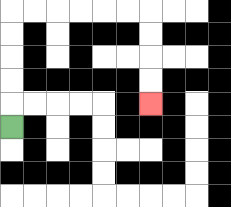{'start': '[0, 5]', 'end': '[6, 4]', 'path_directions': 'U,U,U,U,U,R,R,R,R,R,R,D,D,D,D', 'path_coordinates': '[[0, 5], [0, 4], [0, 3], [0, 2], [0, 1], [0, 0], [1, 0], [2, 0], [3, 0], [4, 0], [5, 0], [6, 0], [6, 1], [6, 2], [6, 3], [6, 4]]'}